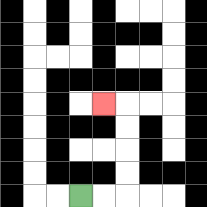{'start': '[3, 8]', 'end': '[4, 4]', 'path_directions': 'R,R,U,U,U,U,L', 'path_coordinates': '[[3, 8], [4, 8], [5, 8], [5, 7], [5, 6], [5, 5], [5, 4], [4, 4]]'}